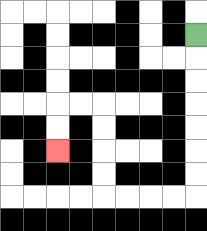{'start': '[8, 1]', 'end': '[2, 6]', 'path_directions': 'D,D,D,D,D,D,D,L,L,L,L,U,U,U,U,L,L,D,D', 'path_coordinates': '[[8, 1], [8, 2], [8, 3], [8, 4], [8, 5], [8, 6], [8, 7], [8, 8], [7, 8], [6, 8], [5, 8], [4, 8], [4, 7], [4, 6], [4, 5], [4, 4], [3, 4], [2, 4], [2, 5], [2, 6]]'}